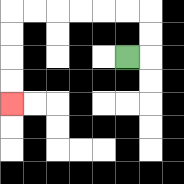{'start': '[5, 2]', 'end': '[0, 4]', 'path_directions': 'R,U,U,L,L,L,L,L,L,D,D,D,D', 'path_coordinates': '[[5, 2], [6, 2], [6, 1], [6, 0], [5, 0], [4, 0], [3, 0], [2, 0], [1, 0], [0, 0], [0, 1], [0, 2], [0, 3], [0, 4]]'}